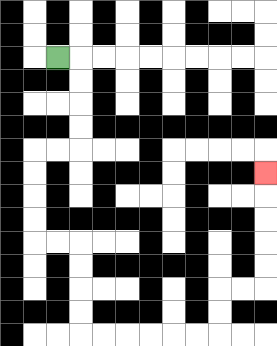{'start': '[2, 2]', 'end': '[11, 7]', 'path_directions': 'R,D,D,D,D,L,L,D,D,D,D,R,R,D,D,D,D,R,R,R,R,R,R,U,U,R,R,U,U,U,U,U', 'path_coordinates': '[[2, 2], [3, 2], [3, 3], [3, 4], [3, 5], [3, 6], [2, 6], [1, 6], [1, 7], [1, 8], [1, 9], [1, 10], [2, 10], [3, 10], [3, 11], [3, 12], [3, 13], [3, 14], [4, 14], [5, 14], [6, 14], [7, 14], [8, 14], [9, 14], [9, 13], [9, 12], [10, 12], [11, 12], [11, 11], [11, 10], [11, 9], [11, 8], [11, 7]]'}